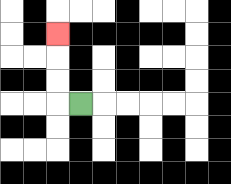{'start': '[3, 4]', 'end': '[2, 1]', 'path_directions': 'L,U,U,U', 'path_coordinates': '[[3, 4], [2, 4], [2, 3], [2, 2], [2, 1]]'}